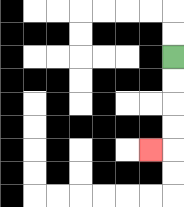{'start': '[7, 2]', 'end': '[6, 6]', 'path_directions': 'D,D,D,D,L', 'path_coordinates': '[[7, 2], [7, 3], [7, 4], [7, 5], [7, 6], [6, 6]]'}